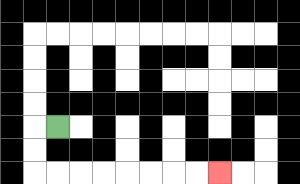{'start': '[2, 5]', 'end': '[9, 7]', 'path_directions': 'L,D,D,R,R,R,R,R,R,R,R', 'path_coordinates': '[[2, 5], [1, 5], [1, 6], [1, 7], [2, 7], [3, 7], [4, 7], [5, 7], [6, 7], [7, 7], [8, 7], [9, 7]]'}